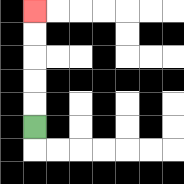{'start': '[1, 5]', 'end': '[1, 0]', 'path_directions': 'U,U,U,U,U', 'path_coordinates': '[[1, 5], [1, 4], [1, 3], [1, 2], [1, 1], [1, 0]]'}